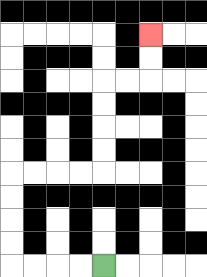{'start': '[4, 11]', 'end': '[6, 1]', 'path_directions': 'L,L,L,L,U,U,U,U,R,R,R,R,U,U,U,U,R,R,U,U', 'path_coordinates': '[[4, 11], [3, 11], [2, 11], [1, 11], [0, 11], [0, 10], [0, 9], [0, 8], [0, 7], [1, 7], [2, 7], [3, 7], [4, 7], [4, 6], [4, 5], [4, 4], [4, 3], [5, 3], [6, 3], [6, 2], [6, 1]]'}